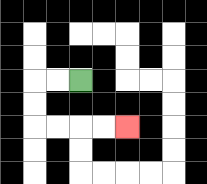{'start': '[3, 3]', 'end': '[5, 5]', 'path_directions': 'L,L,D,D,R,R,R,R', 'path_coordinates': '[[3, 3], [2, 3], [1, 3], [1, 4], [1, 5], [2, 5], [3, 5], [4, 5], [5, 5]]'}